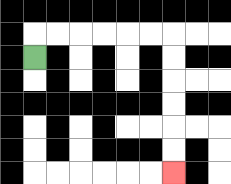{'start': '[1, 2]', 'end': '[7, 7]', 'path_directions': 'U,R,R,R,R,R,R,D,D,D,D,D,D', 'path_coordinates': '[[1, 2], [1, 1], [2, 1], [3, 1], [4, 1], [5, 1], [6, 1], [7, 1], [7, 2], [7, 3], [7, 4], [7, 5], [7, 6], [7, 7]]'}